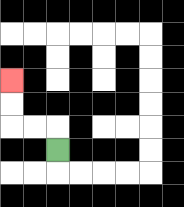{'start': '[2, 6]', 'end': '[0, 3]', 'path_directions': 'U,L,L,U,U', 'path_coordinates': '[[2, 6], [2, 5], [1, 5], [0, 5], [0, 4], [0, 3]]'}